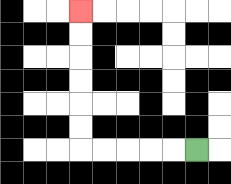{'start': '[8, 6]', 'end': '[3, 0]', 'path_directions': 'L,L,L,L,L,U,U,U,U,U,U', 'path_coordinates': '[[8, 6], [7, 6], [6, 6], [5, 6], [4, 6], [3, 6], [3, 5], [3, 4], [3, 3], [3, 2], [3, 1], [3, 0]]'}